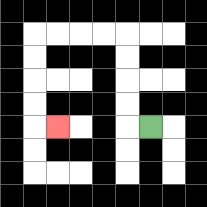{'start': '[6, 5]', 'end': '[2, 5]', 'path_directions': 'L,U,U,U,U,L,L,L,L,D,D,D,D,R', 'path_coordinates': '[[6, 5], [5, 5], [5, 4], [5, 3], [5, 2], [5, 1], [4, 1], [3, 1], [2, 1], [1, 1], [1, 2], [1, 3], [1, 4], [1, 5], [2, 5]]'}